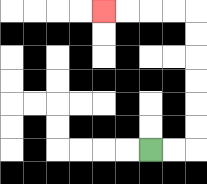{'start': '[6, 6]', 'end': '[4, 0]', 'path_directions': 'R,R,U,U,U,U,U,U,L,L,L,L', 'path_coordinates': '[[6, 6], [7, 6], [8, 6], [8, 5], [8, 4], [8, 3], [8, 2], [8, 1], [8, 0], [7, 0], [6, 0], [5, 0], [4, 0]]'}